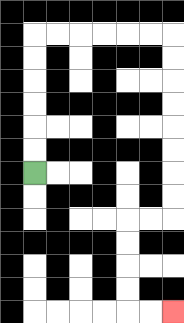{'start': '[1, 7]', 'end': '[7, 13]', 'path_directions': 'U,U,U,U,U,U,R,R,R,R,R,R,D,D,D,D,D,D,D,D,L,L,D,D,D,D,R,R', 'path_coordinates': '[[1, 7], [1, 6], [1, 5], [1, 4], [1, 3], [1, 2], [1, 1], [2, 1], [3, 1], [4, 1], [5, 1], [6, 1], [7, 1], [7, 2], [7, 3], [7, 4], [7, 5], [7, 6], [7, 7], [7, 8], [7, 9], [6, 9], [5, 9], [5, 10], [5, 11], [5, 12], [5, 13], [6, 13], [7, 13]]'}